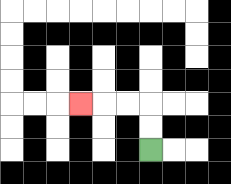{'start': '[6, 6]', 'end': '[3, 4]', 'path_directions': 'U,U,L,L,L', 'path_coordinates': '[[6, 6], [6, 5], [6, 4], [5, 4], [4, 4], [3, 4]]'}